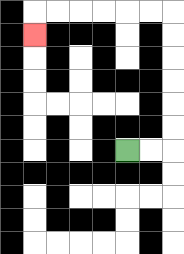{'start': '[5, 6]', 'end': '[1, 1]', 'path_directions': 'R,R,U,U,U,U,U,U,L,L,L,L,L,L,D', 'path_coordinates': '[[5, 6], [6, 6], [7, 6], [7, 5], [7, 4], [7, 3], [7, 2], [7, 1], [7, 0], [6, 0], [5, 0], [4, 0], [3, 0], [2, 0], [1, 0], [1, 1]]'}